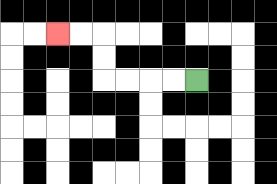{'start': '[8, 3]', 'end': '[2, 1]', 'path_directions': 'L,L,L,L,U,U,L,L', 'path_coordinates': '[[8, 3], [7, 3], [6, 3], [5, 3], [4, 3], [4, 2], [4, 1], [3, 1], [2, 1]]'}